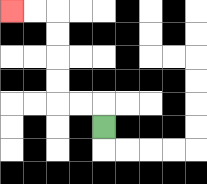{'start': '[4, 5]', 'end': '[0, 0]', 'path_directions': 'U,L,L,U,U,U,U,L,L', 'path_coordinates': '[[4, 5], [4, 4], [3, 4], [2, 4], [2, 3], [2, 2], [2, 1], [2, 0], [1, 0], [0, 0]]'}